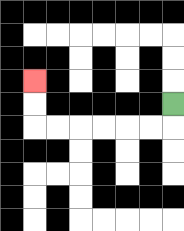{'start': '[7, 4]', 'end': '[1, 3]', 'path_directions': 'D,L,L,L,L,L,L,U,U', 'path_coordinates': '[[7, 4], [7, 5], [6, 5], [5, 5], [4, 5], [3, 5], [2, 5], [1, 5], [1, 4], [1, 3]]'}